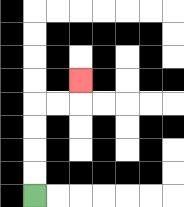{'start': '[1, 8]', 'end': '[3, 3]', 'path_directions': 'U,U,U,U,R,R,U', 'path_coordinates': '[[1, 8], [1, 7], [1, 6], [1, 5], [1, 4], [2, 4], [3, 4], [3, 3]]'}